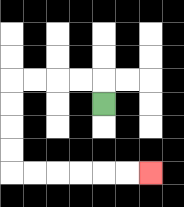{'start': '[4, 4]', 'end': '[6, 7]', 'path_directions': 'U,L,L,L,L,D,D,D,D,R,R,R,R,R,R', 'path_coordinates': '[[4, 4], [4, 3], [3, 3], [2, 3], [1, 3], [0, 3], [0, 4], [0, 5], [0, 6], [0, 7], [1, 7], [2, 7], [3, 7], [4, 7], [5, 7], [6, 7]]'}